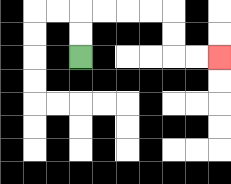{'start': '[3, 2]', 'end': '[9, 2]', 'path_directions': 'U,U,R,R,R,R,D,D,R,R', 'path_coordinates': '[[3, 2], [3, 1], [3, 0], [4, 0], [5, 0], [6, 0], [7, 0], [7, 1], [7, 2], [8, 2], [9, 2]]'}